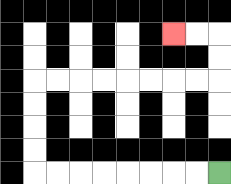{'start': '[9, 7]', 'end': '[7, 1]', 'path_directions': 'L,L,L,L,L,L,L,L,U,U,U,U,R,R,R,R,R,R,R,R,U,U,L,L', 'path_coordinates': '[[9, 7], [8, 7], [7, 7], [6, 7], [5, 7], [4, 7], [3, 7], [2, 7], [1, 7], [1, 6], [1, 5], [1, 4], [1, 3], [2, 3], [3, 3], [4, 3], [5, 3], [6, 3], [7, 3], [8, 3], [9, 3], [9, 2], [9, 1], [8, 1], [7, 1]]'}